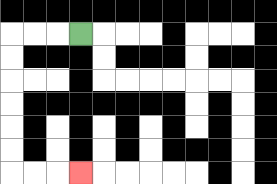{'start': '[3, 1]', 'end': '[3, 7]', 'path_directions': 'L,L,L,D,D,D,D,D,D,R,R,R', 'path_coordinates': '[[3, 1], [2, 1], [1, 1], [0, 1], [0, 2], [0, 3], [0, 4], [0, 5], [0, 6], [0, 7], [1, 7], [2, 7], [3, 7]]'}